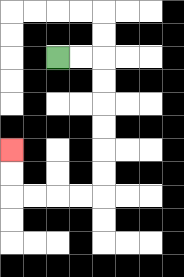{'start': '[2, 2]', 'end': '[0, 6]', 'path_directions': 'R,R,D,D,D,D,D,D,L,L,L,L,U,U', 'path_coordinates': '[[2, 2], [3, 2], [4, 2], [4, 3], [4, 4], [4, 5], [4, 6], [4, 7], [4, 8], [3, 8], [2, 8], [1, 8], [0, 8], [0, 7], [0, 6]]'}